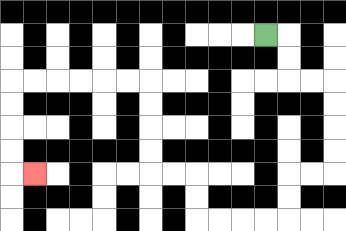{'start': '[11, 1]', 'end': '[1, 7]', 'path_directions': 'R,D,D,R,R,D,D,D,D,L,L,D,D,L,L,L,L,U,U,L,L,U,U,U,U,L,L,L,L,L,L,D,D,D,D,R', 'path_coordinates': '[[11, 1], [12, 1], [12, 2], [12, 3], [13, 3], [14, 3], [14, 4], [14, 5], [14, 6], [14, 7], [13, 7], [12, 7], [12, 8], [12, 9], [11, 9], [10, 9], [9, 9], [8, 9], [8, 8], [8, 7], [7, 7], [6, 7], [6, 6], [6, 5], [6, 4], [6, 3], [5, 3], [4, 3], [3, 3], [2, 3], [1, 3], [0, 3], [0, 4], [0, 5], [0, 6], [0, 7], [1, 7]]'}